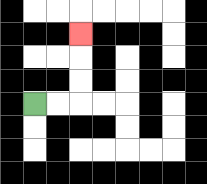{'start': '[1, 4]', 'end': '[3, 1]', 'path_directions': 'R,R,U,U,U', 'path_coordinates': '[[1, 4], [2, 4], [3, 4], [3, 3], [3, 2], [3, 1]]'}